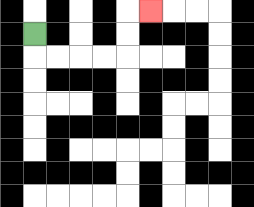{'start': '[1, 1]', 'end': '[6, 0]', 'path_directions': 'D,R,R,R,R,U,U,R', 'path_coordinates': '[[1, 1], [1, 2], [2, 2], [3, 2], [4, 2], [5, 2], [5, 1], [5, 0], [6, 0]]'}